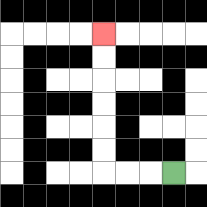{'start': '[7, 7]', 'end': '[4, 1]', 'path_directions': 'L,L,L,U,U,U,U,U,U', 'path_coordinates': '[[7, 7], [6, 7], [5, 7], [4, 7], [4, 6], [4, 5], [4, 4], [4, 3], [4, 2], [4, 1]]'}